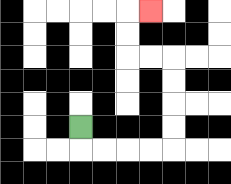{'start': '[3, 5]', 'end': '[6, 0]', 'path_directions': 'D,R,R,R,R,U,U,U,U,L,L,U,U,R', 'path_coordinates': '[[3, 5], [3, 6], [4, 6], [5, 6], [6, 6], [7, 6], [7, 5], [7, 4], [7, 3], [7, 2], [6, 2], [5, 2], [5, 1], [5, 0], [6, 0]]'}